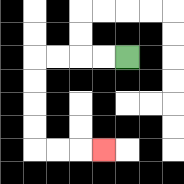{'start': '[5, 2]', 'end': '[4, 6]', 'path_directions': 'L,L,L,L,D,D,D,D,R,R,R', 'path_coordinates': '[[5, 2], [4, 2], [3, 2], [2, 2], [1, 2], [1, 3], [1, 4], [1, 5], [1, 6], [2, 6], [3, 6], [4, 6]]'}